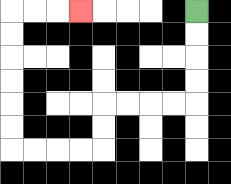{'start': '[8, 0]', 'end': '[3, 0]', 'path_directions': 'D,D,D,D,L,L,L,L,D,D,L,L,L,L,U,U,U,U,U,U,R,R,R', 'path_coordinates': '[[8, 0], [8, 1], [8, 2], [8, 3], [8, 4], [7, 4], [6, 4], [5, 4], [4, 4], [4, 5], [4, 6], [3, 6], [2, 6], [1, 6], [0, 6], [0, 5], [0, 4], [0, 3], [0, 2], [0, 1], [0, 0], [1, 0], [2, 0], [3, 0]]'}